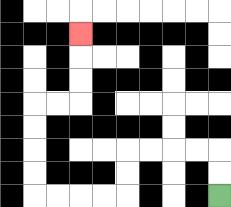{'start': '[9, 8]', 'end': '[3, 1]', 'path_directions': 'U,U,L,L,L,L,D,D,L,L,L,L,U,U,U,U,R,R,U,U,U', 'path_coordinates': '[[9, 8], [9, 7], [9, 6], [8, 6], [7, 6], [6, 6], [5, 6], [5, 7], [5, 8], [4, 8], [3, 8], [2, 8], [1, 8], [1, 7], [1, 6], [1, 5], [1, 4], [2, 4], [3, 4], [3, 3], [3, 2], [3, 1]]'}